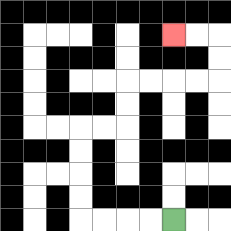{'start': '[7, 9]', 'end': '[7, 1]', 'path_directions': 'L,L,L,L,U,U,U,U,R,R,U,U,R,R,R,R,U,U,L,L', 'path_coordinates': '[[7, 9], [6, 9], [5, 9], [4, 9], [3, 9], [3, 8], [3, 7], [3, 6], [3, 5], [4, 5], [5, 5], [5, 4], [5, 3], [6, 3], [7, 3], [8, 3], [9, 3], [9, 2], [9, 1], [8, 1], [7, 1]]'}